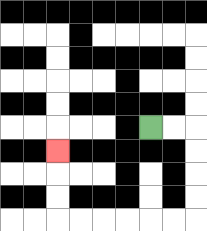{'start': '[6, 5]', 'end': '[2, 6]', 'path_directions': 'R,R,D,D,D,D,L,L,L,L,L,L,U,U,U', 'path_coordinates': '[[6, 5], [7, 5], [8, 5], [8, 6], [8, 7], [8, 8], [8, 9], [7, 9], [6, 9], [5, 9], [4, 9], [3, 9], [2, 9], [2, 8], [2, 7], [2, 6]]'}